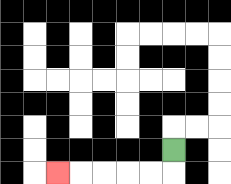{'start': '[7, 6]', 'end': '[2, 7]', 'path_directions': 'D,L,L,L,L,L', 'path_coordinates': '[[7, 6], [7, 7], [6, 7], [5, 7], [4, 7], [3, 7], [2, 7]]'}